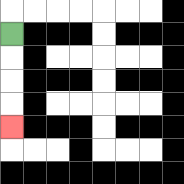{'start': '[0, 1]', 'end': '[0, 5]', 'path_directions': 'D,D,D,D', 'path_coordinates': '[[0, 1], [0, 2], [0, 3], [0, 4], [0, 5]]'}